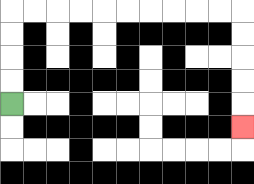{'start': '[0, 4]', 'end': '[10, 5]', 'path_directions': 'U,U,U,U,R,R,R,R,R,R,R,R,R,R,D,D,D,D,D', 'path_coordinates': '[[0, 4], [0, 3], [0, 2], [0, 1], [0, 0], [1, 0], [2, 0], [3, 0], [4, 0], [5, 0], [6, 0], [7, 0], [8, 0], [9, 0], [10, 0], [10, 1], [10, 2], [10, 3], [10, 4], [10, 5]]'}